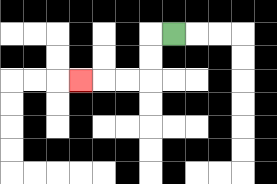{'start': '[7, 1]', 'end': '[3, 3]', 'path_directions': 'L,D,D,L,L,L', 'path_coordinates': '[[7, 1], [6, 1], [6, 2], [6, 3], [5, 3], [4, 3], [3, 3]]'}